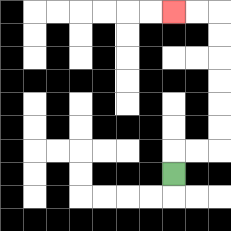{'start': '[7, 7]', 'end': '[7, 0]', 'path_directions': 'U,R,R,U,U,U,U,U,U,L,L', 'path_coordinates': '[[7, 7], [7, 6], [8, 6], [9, 6], [9, 5], [9, 4], [9, 3], [9, 2], [9, 1], [9, 0], [8, 0], [7, 0]]'}